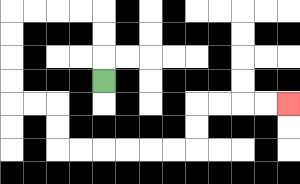{'start': '[4, 3]', 'end': '[12, 4]', 'path_directions': 'U,U,U,L,L,L,L,D,D,D,D,R,R,D,D,R,R,R,R,R,R,U,U,R,R,R,R', 'path_coordinates': '[[4, 3], [4, 2], [4, 1], [4, 0], [3, 0], [2, 0], [1, 0], [0, 0], [0, 1], [0, 2], [0, 3], [0, 4], [1, 4], [2, 4], [2, 5], [2, 6], [3, 6], [4, 6], [5, 6], [6, 6], [7, 6], [8, 6], [8, 5], [8, 4], [9, 4], [10, 4], [11, 4], [12, 4]]'}